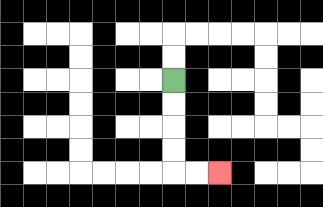{'start': '[7, 3]', 'end': '[9, 7]', 'path_directions': 'D,D,D,D,R,R', 'path_coordinates': '[[7, 3], [7, 4], [7, 5], [7, 6], [7, 7], [8, 7], [9, 7]]'}